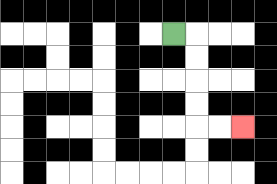{'start': '[7, 1]', 'end': '[10, 5]', 'path_directions': 'R,D,D,D,D,R,R', 'path_coordinates': '[[7, 1], [8, 1], [8, 2], [8, 3], [8, 4], [8, 5], [9, 5], [10, 5]]'}